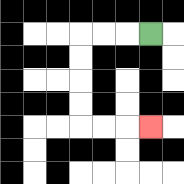{'start': '[6, 1]', 'end': '[6, 5]', 'path_directions': 'L,L,L,D,D,D,D,R,R,R', 'path_coordinates': '[[6, 1], [5, 1], [4, 1], [3, 1], [3, 2], [3, 3], [3, 4], [3, 5], [4, 5], [5, 5], [6, 5]]'}